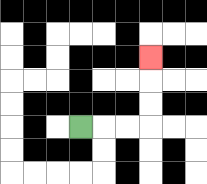{'start': '[3, 5]', 'end': '[6, 2]', 'path_directions': 'R,R,R,U,U,U', 'path_coordinates': '[[3, 5], [4, 5], [5, 5], [6, 5], [6, 4], [6, 3], [6, 2]]'}